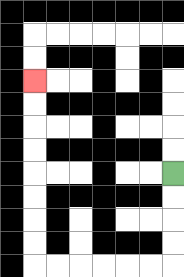{'start': '[7, 7]', 'end': '[1, 3]', 'path_directions': 'D,D,D,D,L,L,L,L,L,L,U,U,U,U,U,U,U,U', 'path_coordinates': '[[7, 7], [7, 8], [7, 9], [7, 10], [7, 11], [6, 11], [5, 11], [4, 11], [3, 11], [2, 11], [1, 11], [1, 10], [1, 9], [1, 8], [1, 7], [1, 6], [1, 5], [1, 4], [1, 3]]'}